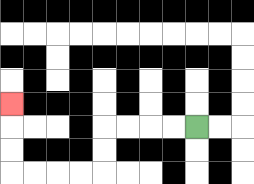{'start': '[8, 5]', 'end': '[0, 4]', 'path_directions': 'L,L,L,L,D,D,L,L,L,L,U,U,U', 'path_coordinates': '[[8, 5], [7, 5], [6, 5], [5, 5], [4, 5], [4, 6], [4, 7], [3, 7], [2, 7], [1, 7], [0, 7], [0, 6], [0, 5], [0, 4]]'}